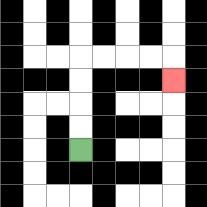{'start': '[3, 6]', 'end': '[7, 3]', 'path_directions': 'U,U,U,U,R,R,R,R,D', 'path_coordinates': '[[3, 6], [3, 5], [3, 4], [3, 3], [3, 2], [4, 2], [5, 2], [6, 2], [7, 2], [7, 3]]'}